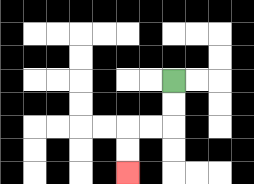{'start': '[7, 3]', 'end': '[5, 7]', 'path_directions': 'D,D,L,L,D,D', 'path_coordinates': '[[7, 3], [7, 4], [7, 5], [6, 5], [5, 5], [5, 6], [5, 7]]'}